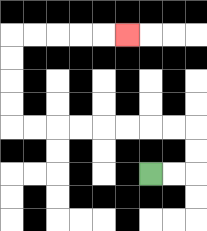{'start': '[6, 7]', 'end': '[5, 1]', 'path_directions': 'R,R,U,U,L,L,L,L,L,L,L,L,U,U,U,U,R,R,R,R,R', 'path_coordinates': '[[6, 7], [7, 7], [8, 7], [8, 6], [8, 5], [7, 5], [6, 5], [5, 5], [4, 5], [3, 5], [2, 5], [1, 5], [0, 5], [0, 4], [0, 3], [0, 2], [0, 1], [1, 1], [2, 1], [3, 1], [4, 1], [5, 1]]'}